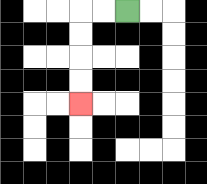{'start': '[5, 0]', 'end': '[3, 4]', 'path_directions': 'L,L,D,D,D,D', 'path_coordinates': '[[5, 0], [4, 0], [3, 0], [3, 1], [3, 2], [3, 3], [3, 4]]'}